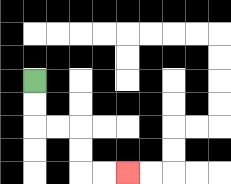{'start': '[1, 3]', 'end': '[5, 7]', 'path_directions': 'D,D,R,R,D,D,R,R', 'path_coordinates': '[[1, 3], [1, 4], [1, 5], [2, 5], [3, 5], [3, 6], [3, 7], [4, 7], [5, 7]]'}